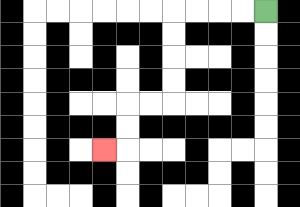{'start': '[11, 0]', 'end': '[4, 6]', 'path_directions': 'L,L,L,L,D,D,D,D,L,L,D,D,L', 'path_coordinates': '[[11, 0], [10, 0], [9, 0], [8, 0], [7, 0], [7, 1], [7, 2], [7, 3], [7, 4], [6, 4], [5, 4], [5, 5], [5, 6], [4, 6]]'}